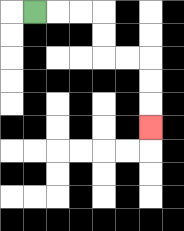{'start': '[1, 0]', 'end': '[6, 5]', 'path_directions': 'R,R,R,D,D,R,R,D,D,D', 'path_coordinates': '[[1, 0], [2, 0], [3, 0], [4, 0], [4, 1], [4, 2], [5, 2], [6, 2], [6, 3], [6, 4], [6, 5]]'}